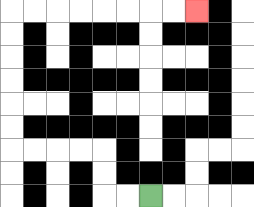{'start': '[6, 8]', 'end': '[8, 0]', 'path_directions': 'L,L,U,U,L,L,L,L,U,U,U,U,U,U,R,R,R,R,R,R,R,R', 'path_coordinates': '[[6, 8], [5, 8], [4, 8], [4, 7], [4, 6], [3, 6], [2, 6], [1, 6], [0, 6], [0, 5], [0, 4], [0, 3], [0, 2], [0, 1], [0, 0], [1, 0], [2, 0], [3, 0], [4, 0], [5, 0], [6, 0], [7, 0], [8, 0]]'}